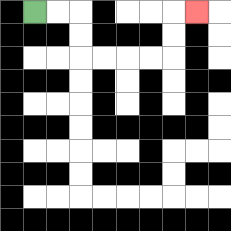{'start': '[1, 0]', 'end': '[8, 0]', 'path_directions': 'R,R,D,D,R,R,R,R,U,U,R', 'path_coordinates': '[[1, 0], [2, 0], [3, 0], [3, 1], [3, 2], [4, 2], [5, 2], [6, 2], [7, 2], [7, 1], [7, 0], [8, 0]]'}